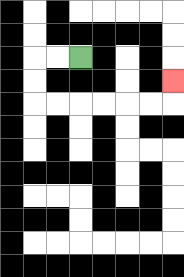{'start': '[3, 2]', 'end': '[7, 3]', 'path_directions': 'L,L,D,D,R,R,R,R,R,R,U', 'path_coordinates': '[[3, 2], [2, 2], [1, 2], [1, 3], [1, 4], [2, 4], [3, 4], [4, 4], [5, 4], [6, 4], [7, 4], [7, 3]]'}